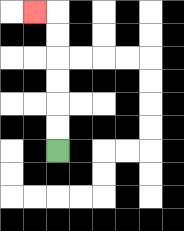{'start': '[2, 6]', 'end': '[1, 0]', 'path_directions': 'U,U,U,U,U,U,L', 'path_coordinates': '[[2, 6], [2, 5], [2, 4], [2, 3], [2, 2], [2, 1], [2, 0], [1, 0]]'}